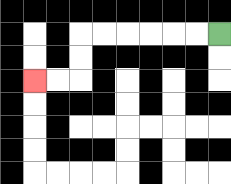{'start': '[9, 1]', 'end': '[1, 3]', 'path_directions': 'L,L,L,L,L,L,D,D,L,L', 'path_coordinates': '[[9, 1], [8, 1], [7, 1], [6, 1], [5, 1], [4, 1], [3, 1], [3, 2], [3, 3], [2, 3], [1, 3]]'}